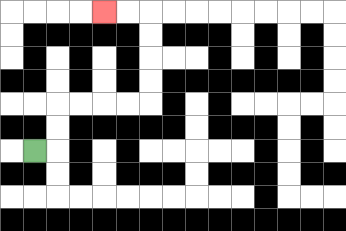{'start': '[1, 6]', 'end': '[4, 0]', 'path_directions': 'R,U,U,R,R,R,R,U,U,U,U,L,L', 'path_coordinates': '[[1, 6], [2, 6], [2, 5], [2, 4], [3, 4], [4, 4], [5, 4], [6, 4], [6, 3], [6, 2], [6, 1], [6, 0], [5, 0], [4, 0]]'}